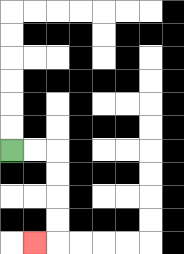{'start': '[0, 6]', 'end': '[1, 10]', 'path_directions': 'R,R,D,D,D,D,L', 'path_coordinates': '[[0, 6], [1, 6], [2, 6], [2, 7], [2, 8], [2, 9], [2, 10], [1, 10]]'}